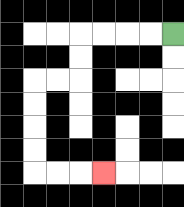{'start': '[7, 1]', 'end': '[4, 7]', 'path_directions': 'L,L,L,L,D,D,L,L,D,D,D,D,R,R,R', 'path_coordinates': '[[7, 1], [6, 1], [5, 1], [4, 1], [3, 1], [3, 2], [3, 3], [2, 3], [1, 3], [1, 4], [1, 5], [1, 6], [1, 7], [2, 7], [3, 7], [4, 7]]'}